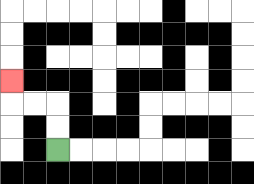{'start': '[2, 6]', 'end': '[0, 3]', 'path_directions': 'U,U,L,L,U', 'path_coordinates': '[[2, 6], [2, 5], [2, 4], [1, 4], [0, 4], [0, 3]]'}